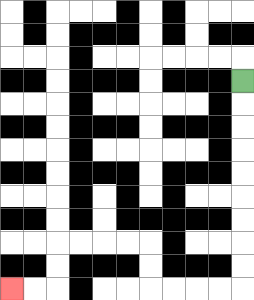{'start': '[10, 3]', 'end': '[0, 12]', 'path_directions': 'D,D,D,D,D,D,D,D,D,L,L,L,L,U,U,L,L,L,L,D,D,L,L', 'path_coordinates': '[[10, 3], [10, 4], [10, 5], [10, 6], [10, 7], [10, 8], [10, 9], [10, 10], [10, 11], [10, 12], [9, 12], [8, 12], [7, 12], [6, 12], [6, 11], [6, 10], [5, 10], [4, 10], [3, 10], [2, 10], [2, 11], [2, 12], [1, 12], [0, 12]]'}